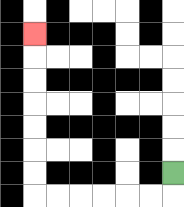{'start': '[7, 7]', 'end': '[1, 1]', 'path_directions': 'D,L,L,L,L,L,L,U,U,U,U,U,U,U', 'path_coordinates': '[[7, 7], [7, 8], [6, 8], [5, 8], [4, 8], [3, 8], [2, 8], [1, 8], [1, 7], [1, 6], [1, 5], [1, 4], [1, 3], [1, 2], [1, 1]]'}